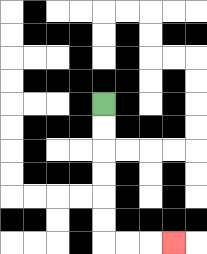{'start': '[4, 4]', 'end': '[7, 10]', 'path_directions': 'D,D,D,D,D,D,R,R,R', 'path_coordinates': '[[4, 4], [4, 5], [4, 6], [4, 7], [4, 8], [4, 9], [4, 10], [5, 10], [6, 10], [7, 10]]'}